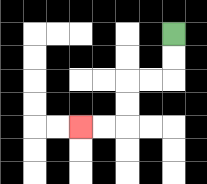{'start': '[7, 1]', 'end': '[3, 5]', 'path_directions': 'D,D,L,L,D,D,L,L', 'path_coordinates': '[[7, 1], [7, 2], [7, 3], [6, 3], [5, 3], [5, 4], [5, 5], [4, 5], [3, 5]]'}